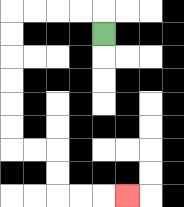{'start': '[4, 1]', 'end': '[5, 8]', 'path_directions': 'U,L,L,L,L,D,D,D,D,D,D,R,R,D,D,R,R,R', 'path_coordinates': '[[4, 1], [4, 0], [3, 0], [2, 0], [1, 0], [0, 0], [0, 1], [0, 2], [0, 3], [0, 4], [0, 5], [0, 6], [1, 6], [2, 6], [2, 7], [2, 8], [3, 8], [4, 8], [5, 8]]'}